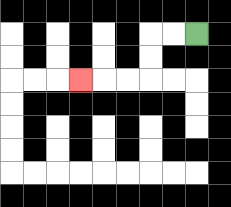{'start': '[8, 1]', 'end': '[3, 3]', 'path_directions': 'L,L,D,D,L,L,L', 'path_coordinates': '[[8, 1], [7, 1], [6, 1], [6, 2], [6, 3], [5, 3], [4, 3], [3, 3]]'}